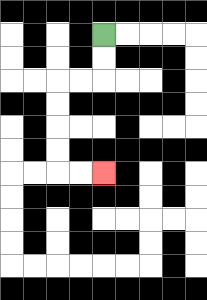{'start': '[4, 1]', 'end': '[4, 7]', 'path_directions': 'D,D,L,L,D,D,D,D,R,R', 'path_coordinates': '[[4, 1], [4, 2], [4, 3], [3, 3], [2, 3], [2, 4], [2, 5], [2, 6], [2, 7], [3, 7], [4, 7]]'}